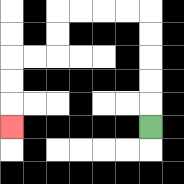{'start': '[6, 5]', 'end': '[0, 5]', 'path_directions': 'U,U,U,U,U,L,L,L,L,D,D,L,L,D,D,D', 'path_coordinates': '[[6, 5], [6, 4], [6, 3], [6, 2], [6, 1], [6, 0], [5, 0], [4, 0], [3, 0], [2, 0], [2, 1], [2, 2], [1, 2], [0, 2], [0, 3], [0, 4], [0, 5]]'}